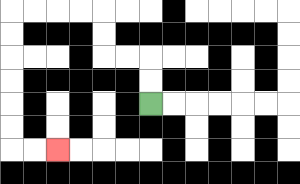{'start': '[6, 4]', 'end': '[2, 6]', 'path_directions': 'U,U,L,L,U,U,L,L,L,L,D,D,D,D,D,D,R,R', 'path_coordinates': '[[6, 4], [6, 3], [6, 2], [5, 2], [4, 2], [4, 1], [4, 0], [3, 0], [2, 0], [1, 0], [0, 0], [0, 1], [0, 2], [0, 3], [0, 4], [0, 5], [0, 6], [1, 6], [2, 6]]'}